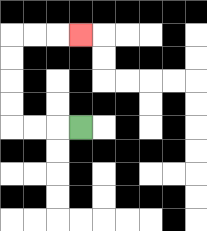{'start': '[3, 5]', 'end': '[3, 1]', 'path_directions': 'L,L,L,U,U,U,U,R,R,R', 'path_coordinates': '[[3, 5], [2, 5], [1, 5], [0, 5], [0, 4], [0, 3], [0, 2], [0, 1], [1, 1], [2, 1], [3, 1]]'}